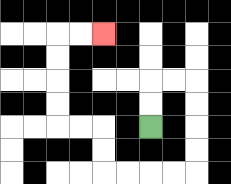{'start': '[6, 5]', 'end': '[4, 1]', 'path_directions': 'U,U,R,R,D,D,D,D,L,L,L,L,U,U,L,L,U,U,U,U,R,R', 'path_coordinates': '[[6, 5], [6, 4], [6, 3], [7, 3], [8, 3], [8, 4], [8, 5], [8, 6], [8, 7], [7, 7], [6, 7], [5, 7], [4, 7], [4, 6], [4, 5], [3, 5], [2, 5], [2, 4], [2, 3], [2, 2], [2, 1], [3, 1], [4, 1]]'}